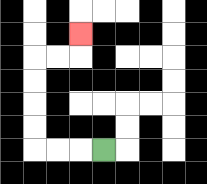{'start': '[4, 6]', 'end': '[3, 1]', 'path_directions': 'L,L,L,U,U,U,U,R,R,U', 'path_coordinates': '[[4, 6], [3, 6], [2, 6], [1, 6], [1, 5], [1, 4], [1, 3], [1, 2], [2, 2], [3, 2], [3, 1]]'}